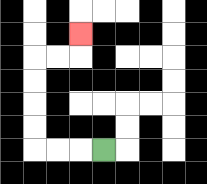{'start': '[4, 6]', 'end': '[3, 1]', 'path_directions': 'L,L,L,U,U,U,U,R,R,U', 'path_coordinates': '[[4, 6], [3, 6], [2, 6], [1, 6], [1, 5], [1, 4], [1, 3], [1, 2], [2, 2], [3, 2], [3, 1]]'}